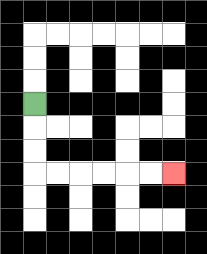{'start': '[1, 4]', 'end': '[7, 7]', 'path_directions': 'D,D,D,R,R,R,R,R,R', 'path_coordinates': '[[1, 4], [1, 5], [1, 6], [1, 7], [2, 7], [3, 7], [4, 7], [5, 7], [6, 7], [7, 7]]'}